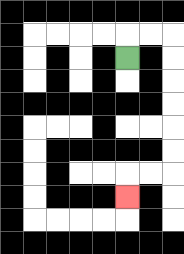{'start': '[5, 2]', 'end': '[5, 8]', 'path_directions': 'U,R,R,D,D,D,D,D,D,L,L,D', 'path_coordinates': '[[5, 2], [5, 1], [6, 1], [7, 1], [7, 2], [7, 3], [7, 4], [7, 5], [7, 6], [7, 7], [6, 7], [5, 7], [5, 8]]'}